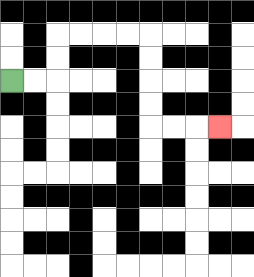{'start': '[0, 3]', 'end': '[9, 5]', 'path_directions': 'R,R,U,U,R,R,R,R,D,D,D,D,R,R,R', 'path_coordinates': '[[0, 3], [1, 3], [2, 3], [2, 2], [2, 1], [3, 1], [4, 1], [5, 1], [6, 1], [6, 2], [6, 3], [6, 4], [6, 5], [7, 5], [8, 5], [9, 5]]'}